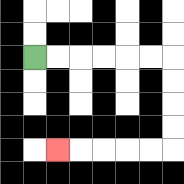{'start': '[1, 2]', 'end': '[2, 6]', 'path_directions': 'R,R,R,R,R,R,D,D,D,D,L,L,L,L,L', 'path_coordinates': '[[1, 2], [2, 2], [3, 2], [4, 2], [5, 2], [6, 2], [7, 2], [7, 3], [7, 4], [7, 5], [7, 6], [6, 6], [5, 6], [4, 6], [3, 6], [2, 6]]'}